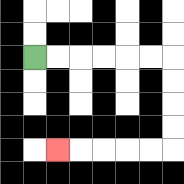{'start': '[1, 2]', 'end': '[2, 6]', 'path_directions': 'R,R,R,R,R,R,D,D,D,D,L,L,L,L,L', 'path_coordinates': '[[1, 2], [2, 2], [3, 2], [4, 2], [5, 2], [6, 2], [7, 2], [7, 3], [7, 4], [7, 5], [7, 6], [6, 6], [5, 6], [4, 6], [3, 6], [2, 6]]'}